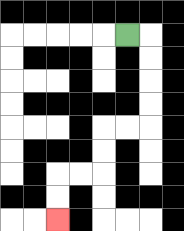{'start': '[5, 1]', 'end': '[2, 9]', 'path_directions': 'R,D,D,D,D,L,L,D,D,L,L,D,D', 'path_coordinates': '[[5, 1], [6, 1], [6, 2], [6, 3], [6, 4], [6, 5], [5, 5], [4, 5], [4, 6], [4, 7], [3, 7], [2, 7], [2, 8], [2, 9]]'}